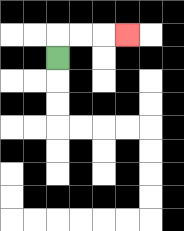{'start': '[2, 2]', 'end': '[5, 1]', 'path_directions': 'U,R,R,R', 'path_coordinates': '[[2, 2], [2, 1], [3, 1], [4, 1], [5, 1]]'}